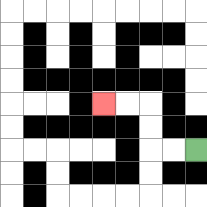{'start': '[8, 6]', 'end': '[4, 4]', 'path_directions': 'L,L,U,U,L,L', 'path_coordinates': '[[8, 6], [7, 6], [6, 6], [6, 5], [6, 4], [5, 4], [4, 4]]'}